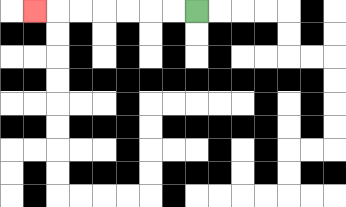{'start': '[8, 0]', 'end': '[1, 0]', 'path_directions': 'L,L,L,L,L,L,L', 'path_coordinates': '[[8, 0], [7, 0], [6, 0], [5, 0], [4, 0], [3, 0], [2, 0], [1, 0]]'}